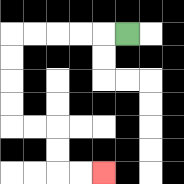{'start': '[5, 1]', 'end': '[4, 7]', 'path_directions': 'L,L,L,L,L,D,D,D,D,R,R,D,D,R,R', 'path_coordinates': '[[5, 1], [4, 1], [3, 1], [2, 1], [1, 1], [0, 1], [0, 2], [0, 3], [0, 4], [0, 5], [1, 5], [2, 5], [2, 6], [2, 7], [3, 7], [4, 7]]'}